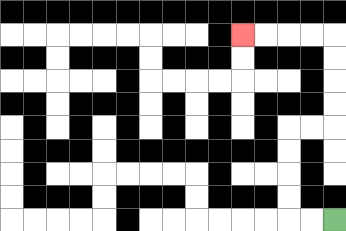{'start': '[14, 9]', 'end': '[10, 1]', 'path_directions': 'L,L,U,U,U,U,R,R,U,U,U,U,L,L,L,L', 'path_coordinates': '[[14, 9], [13, 9], [12, 9], [12, 8], [12, 7], [12, 6], [12, 5], [13, 5], [14, 5], [14, 4], [14, 3], [14, 2], [14, 1], [13, 1], [12, 1], [11, 1], [10, 1]]'}